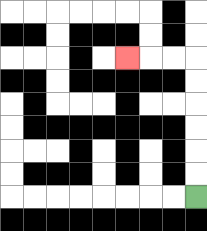{'start': '[8, 8]', 'end': '[5, 2]', 'path_directions': 'U,U,U,U,U,U,L,L,L', 'path_coordinates': '[[8, 8], [8, 7], [8, 6], [8, 5], [8, 4], [8, 3], [8, 2], [7, 2], [6, 2], [5, 2]]'}